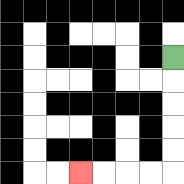{'start': '[7, 2]', 'end': '[3, 7]', 'path_directions': 'D,D,D,D,D,L,L,L,L', 'path_coordinates': '[[7, 2], [7, 3], [7, 4], [7, 5], [7, 6], [7, 7], [6, 7], [5, 7], [4, 7], [3, 7]]'}